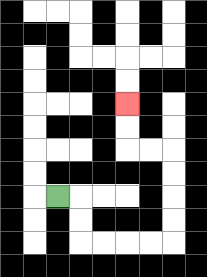{'start': '[2, 8]', 'end': '[5, 4]', 'path_directions': 'R,D,D,R,R,R,R,U,U,U,U,L,L,U,U', 'path_coordinates': '[[2, 8], [3, 8], [3, 9], [3, 10], [4, 10], [5, 10], [6, 10], [7, 10], [7, 9], [7, 8], [7, 7], [7, 6], [6, 6], [5, 6], [5, 5], [5, 4]]'}